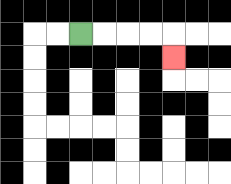{'start': '[3, 1]', 'end': '[7, 2]', 'path_directions': 'R,R,R,R,D', 'path_coordinates': '[[3, 1], [4, 1], [5, 1], [6, 1], [7, 1], [7, 2]]'}